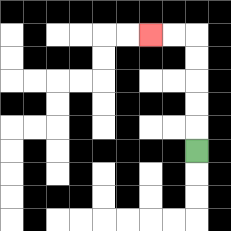{'start': '[8, 6]', 'end': '[6, 1]', 'path_directions': 'U,U,U,U,U,L,L', 'path_coordinates': '[[8, 6], [8, 5], [8, 4], [8, 3], [8, 2], [8, 1], [7, 1], [6, 1]]'}